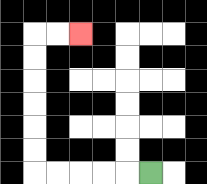{'start': '[6, 7]', 'end': '[3, 1]', 'path_directions': 'L,L,L,L,L,U,U,U,U,U,U,R,R', 'path_coordinates': '[[6, 7], [5, 7], [4, 7], [3, 7], [2, 7], [1, 7], [1, 6], [1, 5], [1, 4], [1, 3], [1, 2], [1, 1], [2, 1], [3, 1]]'}